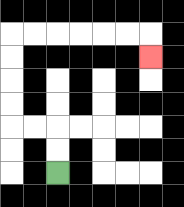{'start': '[2, 7]', 'end': '[6, 2]', 'path_directions': 'U,U,L,L,U,U,U,U,R,R,R,R,R,R,D', 'path_coordinates': '[[2, 7], [2, 6], [2, 5], [1, 5], [0, 5], [0, 4], [0, 3], [0, 2], [0, 1], [1, 1], [2, 1], [3, 1], [4, 1], [5, 1], [6, 1], [6, 2]]'}